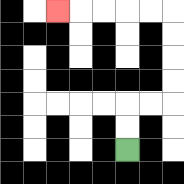{'start': '[5, 6]', 'end': '[2, 0]', 'path_directions': 'U,U,R,R,U,U,U,U,L,L,L,L,L', 'path_coordinates': '[[5, 6], [5, 5], [5, 4], [6, 4], [7, 4], [7, 3], [7, 2], [7, 1], [7, 0], [6, 0], [5, 0], [4, 0], [3, 0], [2, 0]]'}